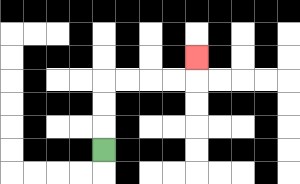{'start': '[4, 6]', 'end': '[8, 2]', 'path_directions': 'U,U,U,R,R,R,R,U', 'path_coordinates': '[[4, 6], [4, 5], [4, 4], [4, 3], [5, 3], [6, 3], [7, 3], [8, 3], [8, 2]]'}